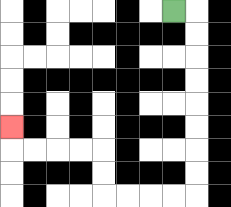{'start': '[7, 0]', 'end': '[0, 5]', 'path_directions': 'R,D,D,D,D,D,D,D,D,L,L,L,L,U,U,L,L,L,L,U', 'path_coordinates': '[[7, 0], [8, 0], [8, 1], [8, 2], [8, 3], [8, 4], [8, 5], [8, 6], [8, 7], [8, 8], [7, 8], [6, 8], [5, 8], [4, 8], [4, 7], [4, 6], [3, 6], [2, 6], [1, 6], [0, 6], [0, 5]]'}